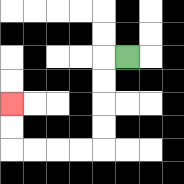{'start': '[5, 2]', 'end': '[0, 4]', 'path_directions': 'L,D,D,D,D,L,L,L,L,U,U', 'path_coordinates': '[[5, 2], [4, 2], [4, 3], [4, 4], [4, 5], [4, 6], [3, 6], [2, 6], [1, 6], [0, 6], [0, 5], [0, 4]]'}